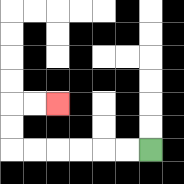{'start': '[6, 6]', 'end': '[2, 4]', 'path_directions': 'L,L,L,L,L,L,U,U,R,R', 'path_coordinates': '[[6, 6], [5, 6], [4, 6], [3, 6], [2, 6], [1, 6], [0, 6], [0, 5], [0, 4], [1, 4], [2, 4]]'}